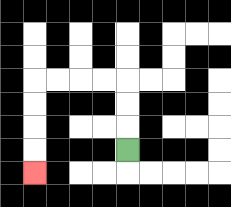{'start': '[5, 6]', 'end': '[1, 7]', 'path_directions': 'U,U,U,L,L,L,L,D,D,D,D', 'path_coordinates': '[[5, 6], [5, 5], [5, 4], [5, 3], [4, 3], [3, 3], [2, 3], [1, 3], [1, 4], [1, 5], [1, 6], [1, 7]]'}